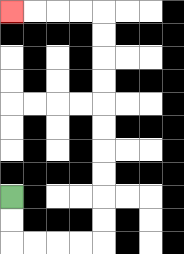{'start': '[0, 8]', 'end': '[0, 0]', 'path_directions': 'D,D,R,R,R,R,U,U,U,U,U,U,U,U,U,U,L,L,L,L', 'path_coordinates': '[[0, 8], [0, 9], [0, 10], [1, 10], [2, 10], [3, 10], [4, 10], [4, 9], [4, 8], [4, 7], [4, 6], [4, 5], [4, 4], [4, 3], [4, 2], [4, 1], [4, 0], [3, 0], [2, 0], [1, 0], [0, 0]]'}